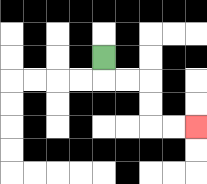{'start': '[4, 2]', 'end': '[8, 5]', 'path_directions': 'D,R,R,D,D,R,R', 'path_coordinates': '[[4, 2], [4, 3], [5, 3], [6, 3], [6, 4], [6, 5], [7, 5], [8, 5]]'}